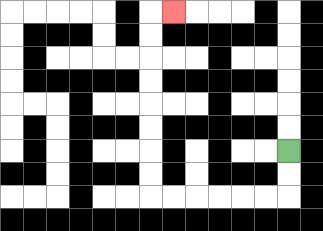{'start': '[12, 6]', 'end': '[7, 0]', 'path_directions': 'D,D,L,L,L,L,L,L,U,U,U,U,U,U,U,U,R', 'path_coordinates': '[[12, 6], [12, 7], [12, 8], [11, 8], [10, 8], [9, 8], [8, 8], [7, 8], [6, 8], [6, 7], [6, 6], [6, 5], [6, 4], [6, 3], [6, 2], [6, 1], [6, 0], [7, 0]]'}